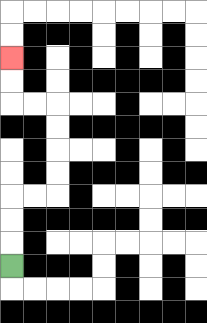{'start': '[0, 11]', 'end': '[0, 2]', 'path_directions': 'U,U,U,R,R,U,U,U,U,L,L,U,U', 'path_coordinates': '[[0, 11], [0, 10], [0, 9], [0, 8], [1, 8], [2, 8], [2, 7], [2, 6], [2, 5], [2, 4], [1, 4], [0, 4], [0, 3], [0, 2]]'}